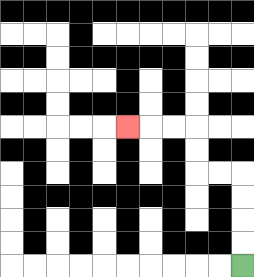{'start': '[10, 11]', 'end': '[5, 5]', 'path_directions': 'U,U,U,U,L,L,U,U,L,L,L', 'path_coordinates': '[[10, 11], [10, 10], [10, 9], [10, 8], [10, 7], [9, 7], [8, 7], [8, 6], [8, 5], [7, 5], [6, 5], [5, 5]]'}